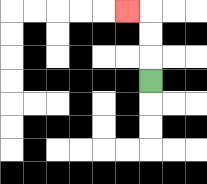{'start': '[6, 3]', 'end': '[5, 0]', 'path_directions': 'U,U,U,L', 'path_coordinates': '[[6, 3], [6, 2], [6, 1], [6, 0], [5, 0]]'}